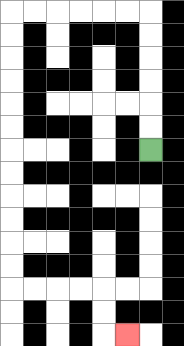{'start': '[6, 6]', 'end': '[5, 14]', 'path_directions': 'U,U,U,U,U,U,L,L,L,L,L,L,D,D,D,D,D,D,D,D,D,D,D,D,R,R,R,R,D,D,R', 'path_coordinates': '[[6, 6], [6, 5], [6, 4], [6, 3], [6, 2], [6, 1], [6, 0], [5, 0], [4, 0], [3, 0], [2, 0], [1, 0], [0, 0], [0, 1], [0, 2], [0, 3], [0, 4], [0, 5], [0, 6], [0, 7], [0, 8], [0, 9], [0, 10], [0, 11], [0, 12], [1, 12], [2, 12], [3, 12], [4, 12], [4, 13], [4, 14], [5, 14]]'}